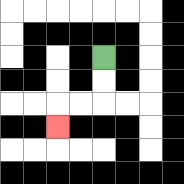{'start': '[4, 2]', 'end': '[2, 5]', 'path_directions': 'D,D,L,L,D', 'path_coordinates': '[[4, 2], [4, 3], [4, 4], [3, 4], [2, 4], [2, 5]]'}